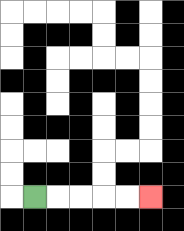{'start': '[1, 8]', 'end': '[6, 8]', 'path_directions': 'R,R,R,R,R', 'path_coordinates': '[[1, 8], [2, 8], [3, 8], [4, 8], [5, 8], [6, 8]]'}